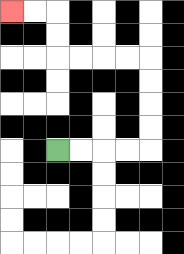{'start': '[2, 6]', 'end': '[0, 0]', 'path_directions': 'R,R,R,R,U,U,U,U,L,L,L,L,U,U,L,L', 'path_coordinates': '[[2, 6], [3, 6], [4, 6], [5, 6], [6, 6], [6, 5], [6, 4], [6, 3], [6, 2], [5, 2], [4, 2], [3, 2], [2, 2], [2, 1], [2, 0], [1, 0], [0, 0]]'}